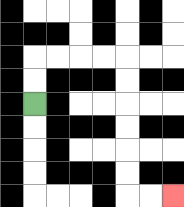{'start': '[1, 4]', 'end': '[7, 8]', 'path_directions': 'U,U,R,R,R,R,D,D,D,D,D,D,R,R', 'path_coordinates': '[[1, 4], [1, 3], [1, 2], [2, 2], [3, 2], [4, 2], [5, 2], [5, 3], [5, 4], [5, 5], [5, 6], [5, 7], [5, 8], [6, 8], [7, 8]]'}